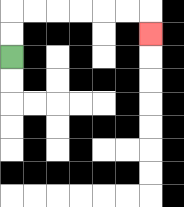{'start': '[0, 2]', 'end': '[6, 1]', 'path_directions': 'U,U,R,R,R,R,R,R,D', 'path_coordinates': '[[0, 2], [0, 1], [0, 0], [1, 0], [2, 0], [3, 0], [4, 0], [5, 0], [6, 0], [6, 1]]'}